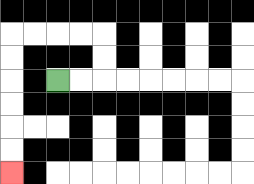{'start': '[2, 3]', 'end': '[0, 7]', 'path_directions': 'R,R,U,U,L,L,L,L,D,D,D,D,D,D', 'path_coordinates': '[[2, 3], [3, 3], [4, 3], [4, 2], [4, 1], [3, 1], [2, 1], [1, 1], [0, 1], [0, 2], [0, 3], [0, 4], [0, 5], [0, 6], [0, 7]]'}